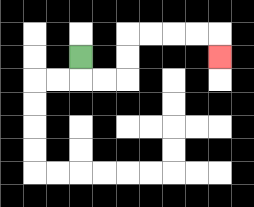{'start': '[3, 2]', 'end': '[9, 2]', 'path_directions': 'D,R,R,U,U,R,R,R,R,D', 'path_coordinates': '[[3, 2], [3, 3], [4, 3], [5, 3], [5, 2], [5, 1], [6, 1], [7, 1], [8, 1], [9, 1], [9, 2]]'}